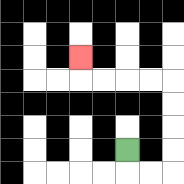{'start': '[5, 6]', 'end': '[3, 2]', 'path_directions': 'D,R,R,U,U,U,U,L,L,L,L,U', 'path_coordinates': '[[5, 6], [5, 7], [6, 7], [7, 7], [7, 6], [7, 5], [7, 4], [7, 3], [6, 3], [5, 3], [4, 3], [3, 3], [3, 2]]'}